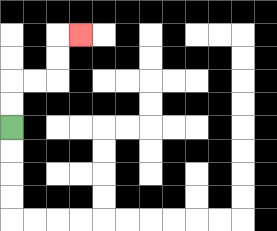{'start': '[0, 5]', 'end': '[3, 1]', 'path_directions': 'U,U,R,R,U,U,R', 'path_coordinates': '[[0, 5], [0, 4], [0, 3], [1, 3], [2, 3], [2, 2], [2, 1], [3, 1]]'}